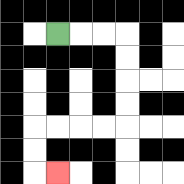{'start': '[2, 1]', 'end': '[2, 7]', 'path_directions': 'R,R,R,D,D,D,D,L,L,L,L,D,D,R', 'path_coordinates': '[[2, 1], [3, 1], [4, 1], [5, 1], [5, 2], [5, 3], [5, 4], [5, 5], [4, 5], [3, 5], [2, 5], [1, 5], [1, 6], [1, 7], [2, 7]]'}